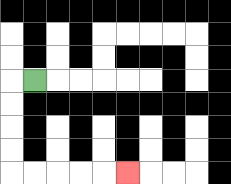{'start': '[1, 3]', 'end': '[5, 7]', 'path_directions': 'L,D,D,D,D,R,R,R,R,R', 'path_coordinates': '[[1, 3], [0, 3], [0, 4], [0, 5], [0, 6], [0, 7], [1, 7], [2, 7], [3, 7], [4, 7], [5, 7]]'}